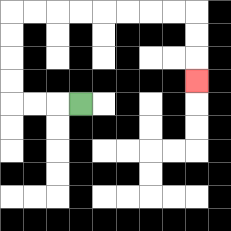{'start': '[3, 4]', 'end': '[8, 3]', 'path_directions': 'L,L,L,U,U,U,U,R,R,R,R,R,R,R,R,D,D,D', 'path_coordinates': '[[3, 4], [2, 4], [1, 4], [0, 4], [0, 3], [0, 2], [0, 1], [0, 0], [1, 0], [2, 0], [3, 0], [4, 0], [5, 0], [6, 0], [7, 0], [8, 0], [8, 1], [8, 2], [8, 3]]'}